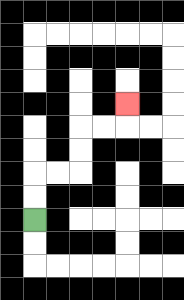{'start': '[1, 9]', 'end': '[5, 4]', 'path_directions': 'U,U,R,R,U,U,R,R,U', 'path_coordinates': '[[1, 9], [1, 8], [1, 7], [2, 7], [3, 7], [3, 6], [3, 5], [4, 5], [5, 5], [5, 4]]'}